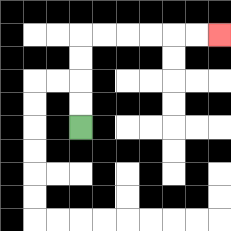{'start': '[3, 5]', 'end': '[9, 1]', 'path_directions': 'U,U,U,U,R,R,R,R,R,R', 'path_coordinates': '[[3, 5], [3, 4], [3, 3], [3, 2], [3, 1], [4, 1], [5, 1], [6, 1], [7, 1], [8, 1], [9, 1]]'}